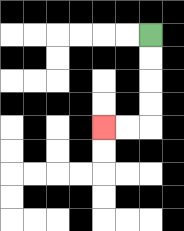{'start': '[6, 1]', 'end': '[4, 5]', 'path_directions': 'D,D,D,D,L,L', 'path_coordinates': '[[6, 1], [6, 2], [6, 3], [6, 4], [6, 5], [5, 5], [4, 5]]'}